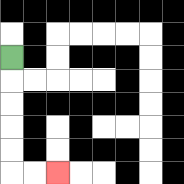{'start': '[0, 2]', 'end': '[2, 7]', 'path_directions': 'D,D,D,D,D,R,R', 'path_coordinates': '[[0, 2], [0, 3], [0, 4], [0, 5], [0, 6], [0, 7], [1, 7], [2, 7]]'}